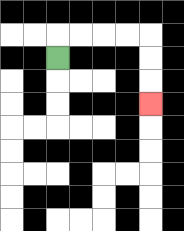{'start': '[2, 2]', 'end': '[6, 4]', 'path_directions': 'U,R,R,R,R,D,D,D', 'path_coordinates': '[[2, 2], [2, 1], [3, 1], [4, 1], [5, 1], [6, 1], [6, 2], [6, 3], [6, 4]]'}